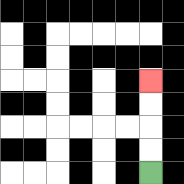{'start': '[6, 7]', 'end': '[6, 3]', 'path_directions': 'U,U,U,U', 'path_coordinates': '[[6, 7], [6, 6], [6, 5], [6, 4], [6, 3]]'}